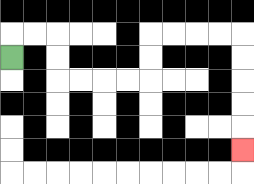{'start': '[0, 2]', 'end': '[10, 6]', 'path_directions': 'U,R,R,D,D,R,R,R,R,U,U,R,R,R,R,D,D,D,D,D', 'path_coordinates': '[[0, 2], [0, 1], [1, 1], [2, 1], [2, 2], [2, 3], [3, 3], [4, 3], [5, 3], [6, 3], [6, 2], [6, 1], [7, 1], [8, 1], [9, 1], [10, 1], [10, 2], [10, 3], [10, 4], [10, 5], [10, 6]]'}